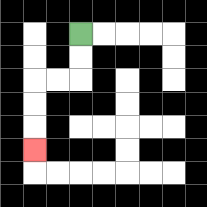{'start': '[3, 1]', 'end': '[1, 6]', 'path_directions': 'D,D,L,L,D,D,D', 'path_coordinates': '[[3, 1], [3, 2], [3, 3], [2, 3], [1, 3], [1, 4], [1, 5], [1, 6]]'}